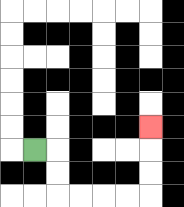{'start': '[1, 6]', 'end': '[6, 5]', 'path_directions': 'R,D,D,R,R,R,R,U,U,U', 'path_coordinates': '[[1, 6], [2, 6], [2, 7], [2, 8], [3, 8], [4, 8], [5, 8], [6, 8], [6, 7], [6, 6], [6, 5]]'}